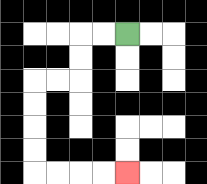{'start': '[5, 1]', 'end': '[5, 7]', 'path_directions': 'L,L,D,D,L,L,D,D,D,D,R,R,R,R', 'path_coordinates': '[[5, 1], [4, 1], [3, 1], [3, 2], [3, 3], [2, 3], [1, 3], [1, 4], [1, 5], [1, 6], [1, 7], [2, 7], [3, 7], [4, 7], [5, 7]]'}